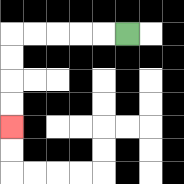{'start': '[5, 1]', 'end': '[0, 5]', 'path_directions': 'L,L,L,L,L,D,D,D,D', 'path_coordinates': '[[5, 1], [4, 1], [3, 1], [2, 1], [1, 1], [0, 1], [0, 2], [0, 3], [0, 4], [0, 5]]'}